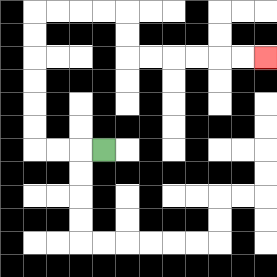{'start': '[4, 6]', 'end': '[11, 2]', 'path_directions': 'L,L,L,U,U,U,U,U,U,R,R,R,R,D,D,R,R,R,R,R,R', 'path_coordinates': '[[4, 6], [3, 6], [2, 6], [1, 6], [1, 5], [1, 4], [1, 3], [1, 2], [1, 1], [1, 0], [2, 0], [3, 0], [4, 0], [5, 0], [5, 1], [5, 2], [6, 2], [7, 2], [8, 2], [9, 2], [10, 2], [11, 2]]'}